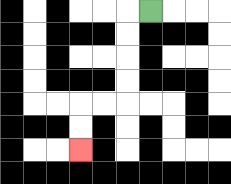{'start': '[6, 0]', 'end': '[3, 6]', 'path_directions': 'L,D,D,D,D,L,L,D,D', 'path_coordinates': '[[6, 0], [5, 0], [5, 1], [5, 2], [5, 3], [5, 4], [4, 4], [3, 4], [3, 5], [3, 6]]'}